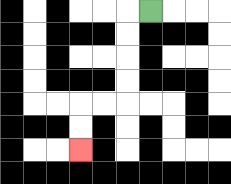{'start': '[6, 0]', 'end': '[3, 6]', 'path_directions': 'L,D,D,D,D,L,L,D,D', 'path_coordinates': '[[6, 0], [5, 0], [5, 1], [5, 2], [5, 3], [5, 4], [4, 4], [3, 4], [3, 5], [3, 6]]'}